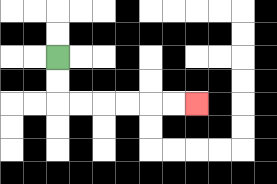{'start': '[2, 2]', 'end': '[8, 4]', 'path_directions': 'D,D,R,R,R,R,R,R', 'path_coordinates': '[[2, 2], [2, 3], [2, 4], [3, 4], [4, 4], [5, 4], [6, 4], [7, 4], [8, 4]]'}